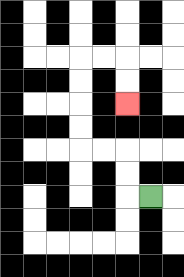{'start': '[6, 8]', 'end': '[5, 4]', 'path_directions': 'L,U,U,L,L,U,U,U,U,R,R,D,D', 'path_coordinates': '[[6, 8], [5, 8], [5, 7], [5, 6], [4, 6], [3, 6], [3, 5], [3, 4], [3, 3], [3, 2], [4, 2], [5, 2], [5, 3], [5, 4]]'}